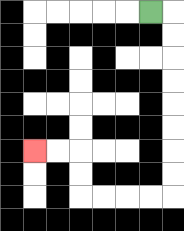{'start': '[6, 0]', 'end': '[1, 6]', 'path_directions': 'R,D,D,D,D,D,D,D,D,L,L,L,L,U,U,L,L', 'path_coordinates': '[[6, 0], [7, 0], [7, 1], [7, 2], [7, 3], [7, 4], [7, 5], [7, 6], [7, 7], [7, 8], [6, 8], [5, 8], [4, 8], [3, 8], [3, 7], [3, 6], [2, 6], [1, 6]]'}